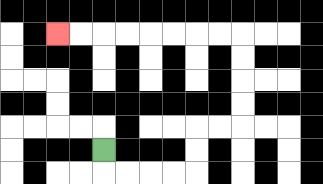{'start': '[4, 6]', 'end': '[2, 1]', 'path_directions': 'D,R,R,R,R,U,U,R,R,U,U,U,U,L,L,L,L,L,L,L,L', 'path_coordinates': '[[4, 6], [4, 7], [5, 7], [6, 7], [7, 7], [8, 7], [8, 6], [8, 5], [9, 5], [10, 5], [10, 4], [10, 3], [10, 2], [10, 1], [9, 1], [8, 1], [7, 1], [6, 1], [5, 1], [4, 1], [3, 1], [2, 1]]'}